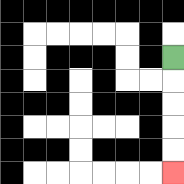{'start': '[7, 2]', 'end': '[7, 7]', 'path_directions': 'D,D,D,D,D', 'path_coordinates': '[[7, 2], [7, 3], [7, 4], [7, 5], [7, 6], [7, 7]]'}